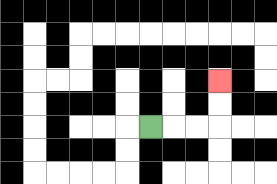{'start': '[6, 5]', 'end': '[9, 3]', 'path_directions': 'R,R,R,U,U', 'path_coordinates': '[[6, 5], [7, 5], [8, 5], [9, 5], [9, 4], [9, 3]]'}